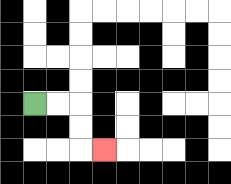{'start': '[1, 4]', 'end': '[4, 6]', 'path_directions': 'R,R,D,D,R', 'path_coordinates': '[[1, 4], [2, 4], [3, 4], [3, 5], [3, 6], [4, 6]]'}